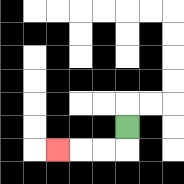{'start': '[5, 5]', 'end': '[2, 6]', 'path_directions': 'D,L,L,L', 'path_coordinates': '[[5, 5], [5, 6], [4, 6], [3, 6], [2, 6]]'}